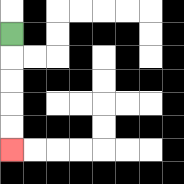{'start': '[0, 1]', 'end': '[0, 6]', 'path_directions': 'D,D,D,D,D', 'path_coordinates': '[[0, 1], [0, 2], [0, 3], [0, 4], [0, 5], [0, 6]]'}